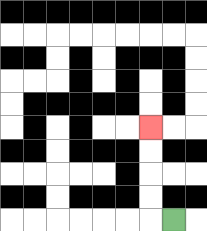{'start': '[7, 9]', 'end': '[6, 5]', 'path_directions': 'L,U,U,U,U', 'path_coordinates': '[[7, 9], [6, 9], [6, 8], [6, 7], [6, 6], [6, 5]]'}